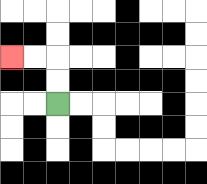{'start': '[2, 4]', 'end': '[0, 2]', 'path_directions': 'U,U,L,L', 'path_coordinates': '[[2, 4], [2, 3], [2, 2], [1, 2], [0, 2]]'}